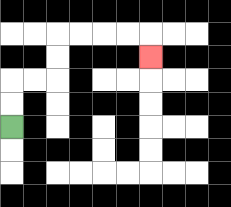{'start': '[0, 5]', 'end': '[6, 2]', 'path_directions': 'U,U,R,R,U,U,R,R,R,R,D', 'path_coordinates': '[[0, 5], [0, 4], [0, 3], [1, 3], [2, 3], [2, 2], [2, 1], [3, 1], [4, 1], [5, 1], [6, 1], [6, 2]]'}